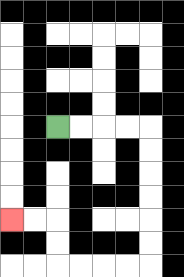{'start': '[2, 5]', 'end': '[0, 9]', 'path_directions': 'R,R,R,R,D,D,D,D,D,D,L,L,L,L,U,U,L,L', 'path_coordinates': '[[2, 5], [3, 5], [4, 5], [5, 5], [6, 5], [6, 6], [6, 7], [6, 8], [6, 9], [6, 10], [6, 11], [5, 11], [4, 11], [3, 11], [2, 11], [2, 10], [2, 9], [1, 9], [0, 9]]'}